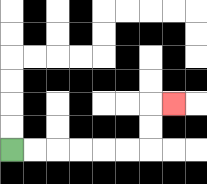{'start': '[0, 6]', 'end': '[7, 4]', 'path_directions': 'R,R,R,R,R,R,U,U,R', 'path_coordinates': '[[0, 6], [1, 6], [2, 6], [3, 6], [4, 6], [5, 6], [6, 6], [6, 5], [6, 4], [7, 4]]'}